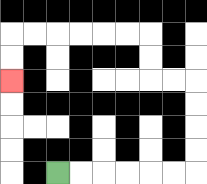{'start': '[2, 7]', 'end': '[0, 3]', 'path_directions': 'R,R,R,R,R,R,U,U,U,U,L,L,U,U,L,L,L,L,L,L,D,D', 'path_coordinates': '[[2, 7], [3, 7], [4, 7], [5, 7], [6, 7], [7, 7], [8, 7], [8, 6], [8, 5], [8, 4], [8, 3], [7, 3], [6, 3], [6, 2], [6, 1], [5, 1], [4, 1], [3, 1], [2, 1], [1, 1], [0, 1], [0, 2], [0, 3]]'}